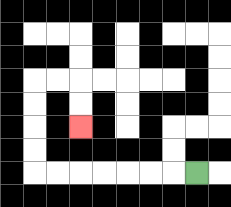{'start': '[8, 7]', 'end': '[3, 5]', 'path_directions': 'L,L,L,L,L,L,L,U,U,U,U,R,R,D,D', 'path_coordinates': '[[8, 7], [7, 7], [6, 7], [5, 7], [4, 7], [3, 7], [2, 7], [1, 7], [1, 6], [1, 5], [1, 4], [1, 3], [2, 3], [3, 3], [3, 4], [3, 5]]'}